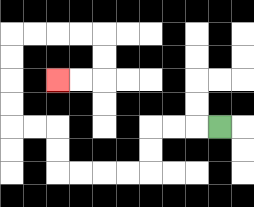{'start': '[9, 5]', 'end': '[2, 3]', 'path_directions': 'L,L,L,D,D,L,L,L,L,U,U,L,L,U,U,U,U,R,R,R,R,D,D,L,L', 'path_coordinates': '[[9, 5], [8, 5], [7, 5], [6, 5], [6, 6], [6, 7], [5, 7], [4, 7], [3, 7], [2, 7], [2, 6], [2, 5], [1, 5], [0, 5], [0, 4], [0, 3], [0, 2], [0, 1], [1, 1], [2, 1], [3, 1], [4, 1], [4, 2], [4, 3], [3, 3], [2, 3]]'}